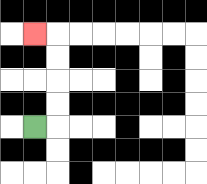{'start': '[1, 5]', 'end': '[1, 1]', 'path_directions': 'R,U,U,U,U,L', 'path_coordinates': '[[1, 5], [2, 5], [2, 4], [2, 3], [2, 2], [2, 1], [1, 1]]'}